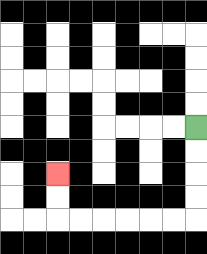{'start': '[8, 5]', 'end': '[2, 7]', 'path_directions': 'D,D,D,D,L,L,L,L,L,L,U,U', 'path_coordinates': '[[8, 5], [8, 6], [8, 7], [8, 8], [8, 9], [7, 9], [6, 9], [5, 9], [4, 9], [3, 9], [2, 9], [2, 8], [2, 7]]'}